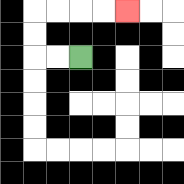{'start': '[3, 2]', 'end': '[5, 0]', 'path_directions': 'L,L,U,U,R,R,R,R', 'path_coordinates': '[[3, 2], [2, 2], [1, 2], [1, 1], [1, 0], [2, 0], [3, 0], [4, 0], [5, 0]]'}